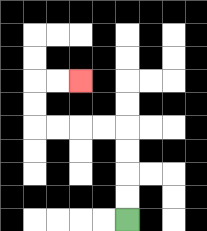{'start': '[5, 9]', 'end': '[3, 3]', 'path_directions': 'U,U,U,U,L,L,L,L,U,U,R,R', 'path_coordinates': '[[5, 9], [5, 8], [5, 7], [5, 6], [5, 5], [4, 5], [3, 5], [2, 5], [1, 5], [1, 4], [1, 3], [2, 3], [3, 3]]'}